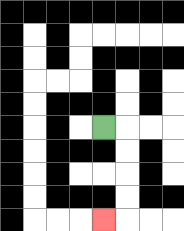{'start': '[4, 5]', 'end': '[4, 9]', 'path_directions': 'R,D,D,D,D,L', 'path_coordinates': '[[4, 5], [5, 5], [5, 6], [5, 7], [5, 8], [5, 9], [4, 9]]'}